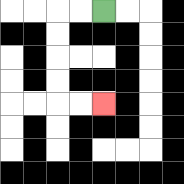{'start': '[4, 0]', 'end': '[4, 4]', 'path_directions': 'L,L,D,D,D,D,R,R', 'path_coordinates': '[[4, 0], [3, 0], [2, 0], [2, 1], [2, 2], [2, 3], [2, 4], [3, 4], [4, 4]]'}